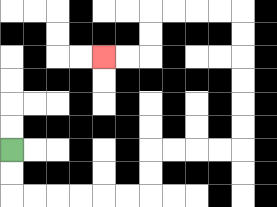{'start': '[0, 6]', 'end': '[4, 2]', 'path_directions': 'D,D,R,R,R,R,R,R,U,U,R,R,R,R,U,U,U,U,U,U,L,L,L,L,D,D,L,L', 'path_coordinates': '[[0, 6], [0, 7], [0, 8], [1, 8], [2, 8], [3, 8], [4, 8], [5, 8], [6, 8], [6, 7], [6, 6], [7, 6], [8, 6], [9, 6], [10, 6], [10, 5], [10, 4], [10, 3], [10, 2], [10, 1], [10, 0], [9, 0], [8, 0], [7, 0], [6, 0], [6, 1], [6, 2], [5, 2], [4, 2]]'}